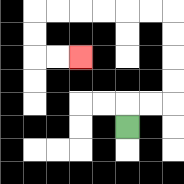{'start': '[5, 5]', 'end': '[3, 2]', 'path_directions': 'U,R,R,U,U,U,U,L,L,L,L,L,L,D,D,R,R', 'path_coordinates': '[[5, 5], [5, 4], [6, 4], [7, 4], [7, 3], [7, 2], [7, 1], [7, 0], [6, 0], [5, 0], [4, 0], [3, 0], [2, 0], [1, 0], [1, 1], [1, 2], [2, 2], [3, 2]]'}